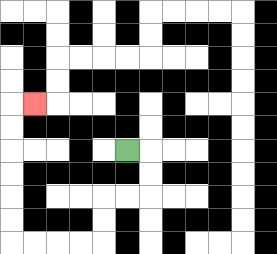{'start': '[5, 6]', 'end': '[1, 4]', 'path_directions': 'R,D,D,L,L,D,D,L,L,L,L,U,U,U,U,U,U,R', 'path_coordinates': '[[5, 6], [6, 6], [6, 7], [6, 8], [5, 8], [4, 8], [4, 9], [4, 10], [3, 10], [2, 10], [1, 10], [0, 10], [0, 9], [0, 8], [0, 7], [0, 6], [0, 5], [0, 4], [1, 4]]'}